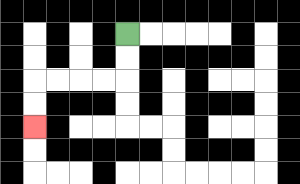{'start': '[5, 1]', 'end': '[1, 5]', 'path_directions': 'D,D,L,L,L,L,D,D', 'path_coordinates': '[[5, 1], [5, 2], [5, 3], [4, 3], [3, 3], [2, 3], [1, 3], [1, 4], [1, 5]]'}